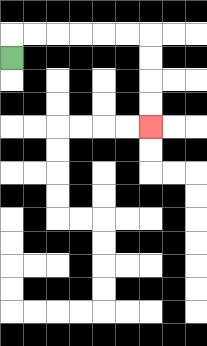{'start': '[0, 2]', 'end': '[6, 5]', 'path_directions': 'U,R,R,R,R,R,R,D,D,D,D', 'path_coordinates': '[[0, 2], [0, 1], [1, 1], [2, 1], [3, 1], [4, 1], [5, 1], [6, 1], [6, 2], [6, 3], [6, 4], [6, 5]]'}